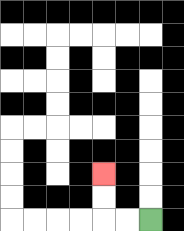{'start': '[6, 9]', 'end': '[4, 7]', 'path_directions': 'L,L,U,U', 'path_coordinates': '[[6, 9], [5, 9], [4, 9], [4, 8], [4, 7]]'}